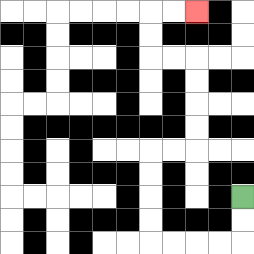{'start': '[10, 8]', 'end': '[8, 0]', 'path_directions': 'D,D,L,L,L,L,U,U,U,U,R,R,U,U,U,U,L,L,U,U,R,R', 'path_coordinates': '[[10, 8], [10, 9], [10, 10], [9, 10], [8, 10], [7, 10], [6, 10], [6, 9], [6, 8], [6, 7], [6, 6], [7, 6], [8, 6], [8, 5], [8, 4], [8, 3], [8, 2], [7, 2], [6, 2], [6, 1], [6, 0], [7, 0], [8, 0]]'}